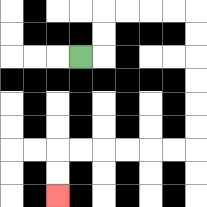{'start': '[3, 2]', 'end': '[2, 8]', 'path_directions': 'R,U,U,R,R,R,R,D,D,D,D,D,D,L,L,L,L,L,L,D,D', 'path_coordinates': '[[3, 2], [4, 2], [4, 1], [4, 0], [5, 0], [6, 0], [7, 0], [8, 0], [8, 1], [8, 2], [8, 3], [8, 4], [8, 5], [8, 6], [7, 6], [6, 6], [5, 6], [4, 6], [3, 6], [2, 6], [2, 7], [2, 8]]'}